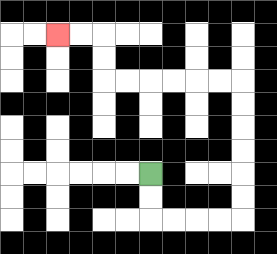{'start': '[6, 7]', 'end': '[2, 1]', 'path_directions': 'D,D,R,R,R,R,U,U,U,U,U,U,L,L,L,L,L,L,U,U,L,L', 'path_coordinates': '[[6, 7], [6, 8], [6, 9], [7, 9], [8, 9], [9, 9], [10, 9], [10, 8], [10, 7], [10, 6], [10, 5], [10, 4], [10, 3], [9, 3], [8, 3], [7, 3], [6, 3], [5, 3], [4, 3], [4, 2], [4, 1], [3, 1], [2, 1]]'}